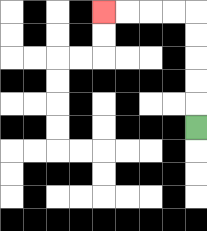{'start': '[8, 5]', 'end': '[4, 0]', 'path_directions': 'U,U,U,U,U,L,L,L,L', 'path_coordinates': '[[8, 5], [8, 4], [8, 3], [8, 2], [8, 1], [8, 0], [7, 0], [6, 0], [5, 0], [4, 0]]'}